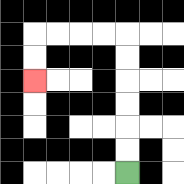{'start': '[5, 7]', 'end': '[1, 3]', 'path_directions': 'U,U,U,U,U,U,L,L,L,L,D,D', 'path_coordinates': '[[5, 7], [5, 6], [5, 5], [5, 4], [5, 3], [5, 2], [5, 1], [4, 1], [3, 1], [2, 1], [1, 1], [1, 2], [1, 3]]'}